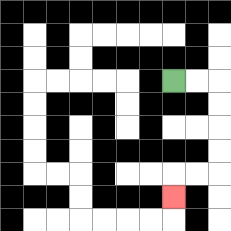{'start': '[7, 3]', 'end': '[7, 8]', 'path_directions': 'R,R,D,D,D,D,L,L,D', 'path_coordinates': '[[7, 3], [8, 3], [9, 3], [9, 4], [9, 5], [9, 6], [9, 7], [8, 7], [7, 7], [7, 8]]'}